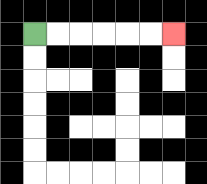{'start': '[1, 1]', 'end': '[7, 1]', 'path_directions': 'R,R,R,R,R,R', 'path_coordinates': '[[1, 1], [2, 1], [3, 1], [4, 1], [5, 1], [6, 1], [7, 1]]'}